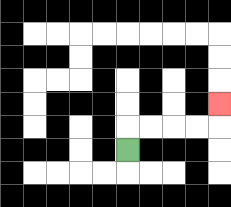{'start': '[5, 6]', 'end': '[9, 4]', 'path_directions': 'U,R,R,R,R,U', 'path_coordinates': '[[5, 6], [5, 5], [6, 5], [7, 5], [8, 5], [9, 5], [9, 4]]'}